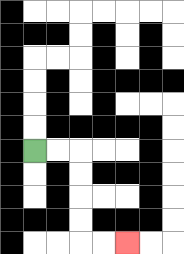{'start': '[1, 6]', 'end': '[5, 10]', 'path_directions': 'R,R,D,D,D,D,R,R', 'path_coordinates': '[[1, 6], [2, 6], [3, 6], [3, 7], [3, 8], [3, 9], [3, 10], [4, 10], [5, 10]]'}